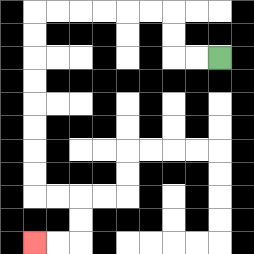{'start': '[9, 2]', 'end': '[1, 10]', 'path_directions': 'L,L,U,U,L,L,L,L,L,L,D,D,D,D,D,D,D,D,R,R,D,D,L,L', 'path_coordinates': '[[9, 2], [8, 2], [7, 2], [7, 1], [7, 0], [6, 0], [5, 0], [4, 0], [3, 0], [2, 0], [1, 0], [1, 1], [1, 2], [1, 3], [1, 4], [1, 5], [1, 6], [1, 7], [1, 8], [2, 8], [3, 8], [3, 9], [3, 10], [2, 10], [1, 10]]'}